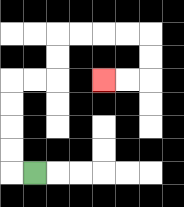{'start': '[1, 7]', 'end': '[4, 3]', 'path_directions': 'L,U,U,U,U,R,R,U,U,R,R,R,R,D,D,L,L', 'path_coordinates': '[[1, 7], [0, 7], [0, 6], [0, 5], [0, 4], [0, 3], [1, 3], [2, 3], [2, 2], [2, 1], [3, 1], [4, 1], [5, 1], [6, 1], [6, 2], [6, 3], [5, 3], [4, 3]]'}